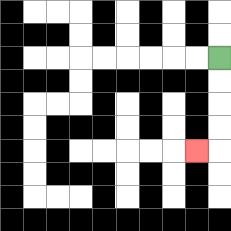{'start': '[9, 2]', 'end': '[8, 6]', 'path_directions': 'D,D,D,D,L', 'path_coordinates': '[[9, 2], [9, 3], [9, 4], [9, 5], [9, 6], [8, 6]]'}